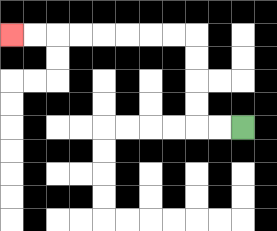{'start': '[10, 5]', 'end': '[0, 1]', 'path_directions': 'L,L,U,U,U,U,L,L,L,L,L,L,L,L', 'path_coordinates': '[[10, 5], [9, 5], [8, 5], [8, 4], [8, 3], [8, 2], [8, 1], [7, 1], [6, 1], [5, 1], [4, 1], [3, 1], [2, 1], [1, 1], [0, 1]]'}